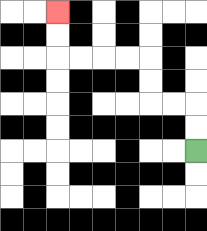{'start': '[8, 6]', 'end': '[2, 0]', 'path_directions': 'U,U,L,L,U,U,L,L,L,L,U,U', 'path_coordinates': '[[8, 6], [8, 5], [8, 4], [7, 4], [6, 4], [6, 3], [6, 2], [5, 2], [4, 2], [3, 2], [2, 2], [2, 1], [2, 0]]'}